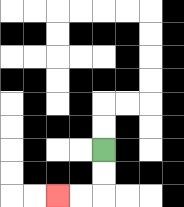{'start': '[4, 6]', 'end': '[2, 8]', 'path_directions': 'D,D,L,L', 'path_coordinates': '[[4, 6], [4, 7], [4, 8], [3, 8], [2, 8]]'}